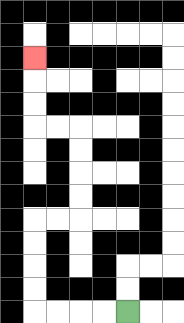{'start': '[5, 13]', 'end': '[1, 2]', 'path_directions': 'L,L,L,L,U,U,U,U,R,R,U,U,U,U,L,L,U,U,U', 'path_coordinates': '[[5, 13], [4, 13], [3, 13], [2, 13], [1, 13], [1, 12], [1, 11], [1, 10], [1, 9], [2, 9], [3, 9], [3, 8], [3, 7], [3, 6], [3, 5], [2, 5], [1, 5], [1, 4], [1, 3], [1, 2]]'}